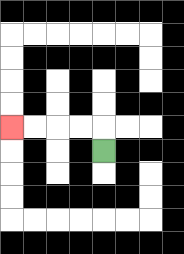{'start': '[4, 6]', 'end': '[0, 5]', 'path_directions': 'U,L,L,L,L', 'path_coordinates': '[[4, 6], [4, 5], [3, 5], [2, 5], [1, 5], [0, 5]]'}